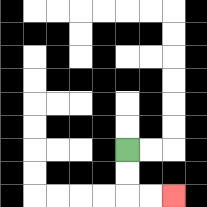{'start': '[5, 6]', 'end': '[7, 8]', 'path_directions': 'D,D,R,R', 'path_coordinates': '[[5, 6], [5, 7], [5, 8], [6, 8], [7, 8]]'}